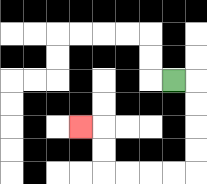{'start': '[7, 3]', 'end': '[3, 5]', 'path_directions': 'R,D,D,D,D,L,L,L,L,U,U,L', 'path_coordinates': '[[7, 3], [8, 3], [8, 4], [8, 5], [8, 6], [8, 7], [7, 7], [6, 7], [5, 7], [4, 7], [4, 6], [4, 5], [3, 5]]'}